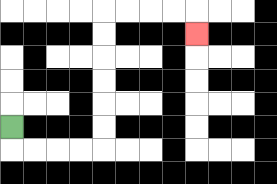{'start': '[0, 5]', 'end': '[8, 1]', 'path_directions': 'D,R,R,R,R,U,U,U,U,U,U,R,R,R,R,D', 'path_coordinates': '[[0, 5], [0, 6], [1, 6], [2, 6], [3, 6], [4, 6], [4, 5], [4, 4], [4, 3], [4, 2], [4, 1], [4, 0], [5, 0], [6, 0], [7, 0], [8, 0], [8, 1]]'}